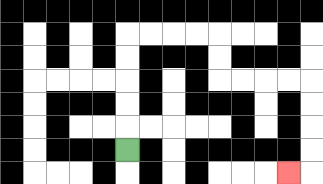{'start': '[5, 6]', 'end': '[12, 7]', 'path_directions': 'U,U,U,U,U,R,R,R,R,D,D,R,R,R,R,D,D,D,D,L', 'path_coordinates': '[[5, 6], [5, 5], [5, 4], [5, 3], [5, 2], [5, 1], [6, 1], [7, 1], [8, 1], [9, 1], [9, 2], [9, 3], [10, 3], [11, 3], [12, 3], [13, 3], [13, 4], [13, 5], [13, 6], [13, 7], [12, 7]]'}